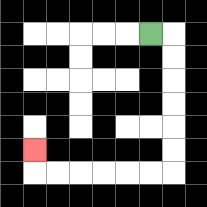{'start': '[6, 1]', 'end': '[1, 6]', 'path_directions': 'R,D,D,D,D,D,D,L,L,L,L,L,L,U', 'path_coordinates': '[[6, 1], [7, 1], [7, 2], [7, 3], [7, 4], [7, 5], [7, 6], [7, 7], [6, 7], [5, 7], [4, 7], [3, 7], [2, 7], [1, 7], [1, 6]]'}